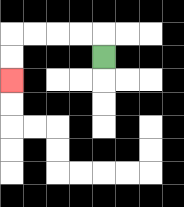{'start': '[4, 2]', 'end': '[0, 3]', 'path_directions': 'U,L,L,L,L,D,D', 'path_coordinates': '[[4, 2], [4, 1], [3, 1], [2, 1], [1, 1], [0, 1], [0, 2], [0, 3]]'}